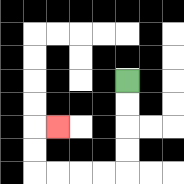{'start': '[5, 3]', 'end': '[2, 5]', 'path_directions': 'D,D,D,D,L,L,L,L,U,U,R', 'path_coordinates': '[[5, 3], [5, 4], [5, 5], [5, 6], [5, 7], [4, 7], [3, 7], [2, 7], [1, 7], [1, 6], [1, 5], [2, 5]]'}